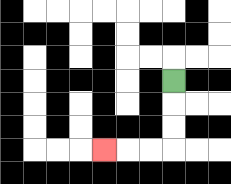{'start': '[7, 3]', 'end': '[4, 6]', 'path_directions': 'D,D,D,L,L,L', 'path_coordinates': '[[7, 3], [7, 4], [7, 5], [7, 6], [6, 6], [5, 6], [4, 6]]'}